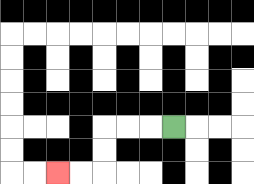{'start': '[7, 5]', 'end': '[2, 7]', 'path_directions': 'L,L,L,D,D,L,L', 'path_coordinates': '[[7, 5], [6, 5], [5, 5], [4, 5], [4, 6], [4, 7], [3, 7], [2, 7]]'}